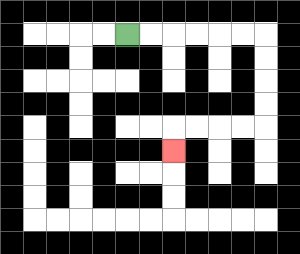{'start': '[5, 1]', 'end': '[7, 6]', 'path_directions': 'R,R,R,R,R,R,D,D,D,D,L,L,L,L,D', 'path_coordinates': '[[5, 1], [6, 1], [7, 1], [8, 1], [9, 1], [10, 1], [11, 1], [11, 2], [11, 3], [11, 4], [11, 5], [10, 5], [9, 5], [8, 5], [7, 5], [7, 6]]'}